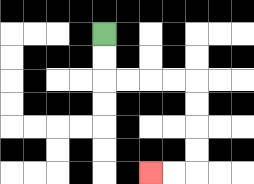{'start': '[4, 1]', 'end': '[6, 7]', 'path_directions': 'D,D,R,R,R,R,D,D,D,D,L,L', 'path_coordinates': '[[4, 1], [4, 2], [4, 3], [5, 3], [6, 3], [7, 3], [8, 3], [8, 4], [8, 5], [8, 6], [8, 7], [7, 7], [6, 7]]'}